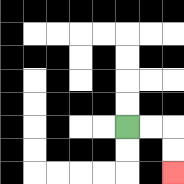{'start': '[5, 5]', 'end': '[7, 7]', 'path_directions': 'R,R,D,D', 'path_coordinates': '[[5, 5], [6, 5], [7, 5], [7, 6], [7, 7]]'}